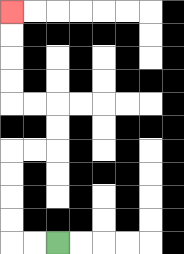{'start': '[2, 10]', 'end': '[0, 0]', 'path_directions': 'L,L,U,U,U,U,R,R,U,U,L,L,U,U,U,U', 'path_coordinates': '[[2, 10], [1, 10], [0, 10], [0, 9], [0, 8], [0, 7], [0, 6], [1, 6], [2, 6], [2, 5], [2, 4], [1, 4], [0, 4], [0, 3], [0, 2], [0, 1], [0, 0]]'}